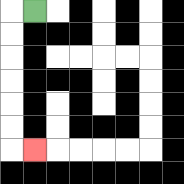{'start': '[1, 0]', 'end': '[1, 6]', 'path_directions': 'L,D,D,D,D,D,D,R', 'path_coordinates': '[[1, 0], [0, 0], [0, 1], [0, 2], [0, 3], [0, 4], [0, 5], [0, 6], [1, 6]]'}